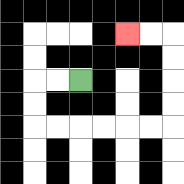{'start': '[3, 3]', 'end': '[5, 1]', 'path_directions': 'L,L,D,D,R,R,R,R,R,R,U,U,U,U,L,L', 'path_coordinates': '[[3, 3], [2, 3], [1, 3], [1, 4], [1, 5], [2, 5], [3, 5], [4, 5], [5, 5], [6, 5], [7, 5], [7, 4], [7, 3], [7, 2], [7, 1], [6, 1], [5, 1]]'}